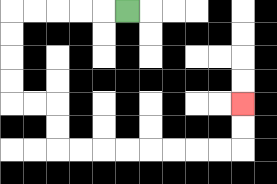{'start': '[5, 0]', 'end': '[10, 4]', 'path_directions': 'L,L,L,L,L,D,D,D,D,R,R,D,D,R,R,R,R,R,R,R,R,U,U', 'path_coordinates': '[[5, 0], [4, 0], [3, 0], [2, 0], [1, 0], [0, 0], [0, 1], [0, 2], [0, 3], [0, 4], [1, 4], [2, 4], [2, 5], [2, 6], [3, 6], [4, 6], [5, 6], [6, 6], [7, 6], [8, 6], [9, 6], [10, 6], [10, 5], [10, 4]]'}